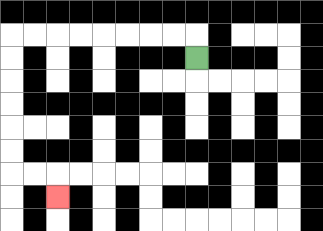{'start': '[8, 2]', 'end': '[2, 8]', 'path_directions': 'U,L,L,L,L,L,L,L,L,D,D,D,D,D,D,R,R,D', 'path_coordinates': '[[8, 2], [8, 1], [7, 1], [6, 1], [5, 1], [4, 1], [3, 1], [2, 1], [1, 1], [0, 1], [0, 2], [0, 3], [0, 4], [0, 5], [0, 6], [0, 7], [1, 7], [2, 7], [2, 8]]'}